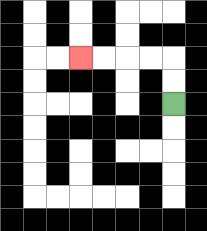{'start': '[7, 4]', 'end': '[3, 2]', 'path_directions': 'U,U,L,L,L,L', 'path_coordinates': '[[7, 4], [7, 3], [7, 2], [6, 2], [5, 2], [4, 2], [3, 2]]'}